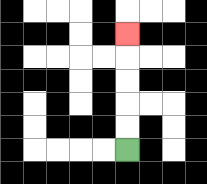{'start': '[5, 6]', 'end': '[5, 1]', 'path_directions': 'U,U,U,U,U', 'path_coordinates': '[[5, 6], [5, 5], [5, 4], [5, 3], [5, 2], [5, 1]]'}